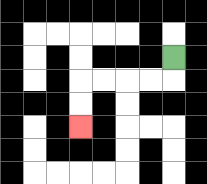{'start': '[7, 2]', 'end': '[3, 5]', 'path_directions': 'D,L,L,L,L,D,D', 'path_coordinates': '[[7, 2], [7, 3], [6, 3], [5, 3], [4, 3], [3, 3], [3, 4], [3, 5]]'}